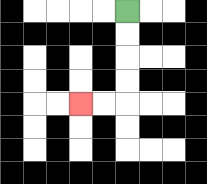{'start': '[5, 0]', 'end': '[3, 4]', 'path_directions': 'D,D,D,D,L,L', 'path_coordinates': '[[5, 0], [5, 1], [5, 2], [5, 3], [5, 4], [4, 4], [3, 4]]'}